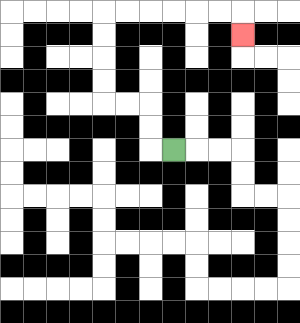{'start': '[7, 6]', 'end': '[10, 1]', 'path_directions': 'L,U,U,L,L,U,U,U,U,R,R,R,R,R,R,D', 'path_coordinates': '[[7, 6], [6, 6], [6, 5], [6, 4], [5, 4], [4, 4], [4, 3], [4, 2], [4, 1], [4, 0], [5, 0], [6, 0], [7, 0], [8, 0], [9, 0], [10, 0], [10, 1]]'}